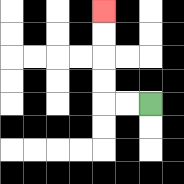{'start': '[6, 4]', 'end': '[4, 0]', 'path_directions': 'L,L,U,U,U,U', 'path_coordinates': '[[6, 4], [5, 4], [4, 4], [4, 3], [4, 2], [4, 1], [4, 0]]'}